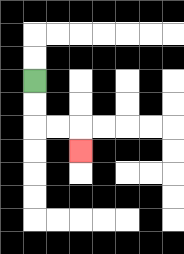{'start': '[1, 3]', 'end': '[3, 6]', 'path_directions': 'D,D,R,R,D', 'path_coordinates': '[[1, 3], [1, 4], [1, 5], [2, 5], [3, 5], [3, 6]]'}